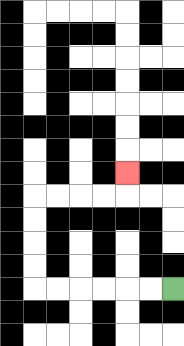{'start': '[7, 12]', 'end': '[5, 7]', 'path_directions': 'L,L,L,L,L,L,U,U,U,U,R,R,R,R,U', 'path_coordinates': '[[7, 12], [6, 12], [5, 12], [4, 12], [3, 12], [2, 12], [1, 12], [1, 11], [1, 10], [1, 9], [1, 8], [2, 8], [3, 8], [4, 8], [5, 8], [5, 7]]'}